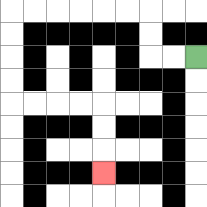{'start': '[8, 2]', 'end': '[4, 7]', 'path_directions': 'L,L,U,U,L,L,L,L,L,L,D,D,D,D,R,R,R,R,D,D,D', 'path_coordinates': '[[8, 2], [7, 2], [6, 2], [6, 1], [6, 0], [5, 0], [4, 0], [3, 0], [2, 0], [1, 0], [0, 0], [0, 1], [0, 2], [0, 3], [0, 4], [1, 4], [2, 4], [3, 4], [4, 4], [4, 5], [4, 6], [4, 7]]'}